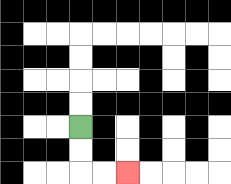{'start': '[3, 5]', 'end': '[5, 7]', 'path_directions': 'D,D,R,R', 'path_coordinates': '[[3, 5], [3, 6], [3, 7], [4, 7], [5, 7]]'}